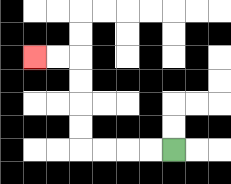{'start': '[7, 6]', 'end': '[1, 2]', 'path_directions': 'L,L,L,L,U,U,U,U,L,L', 'path_coordinates': '[[7, 6], [6, 6], [5, 6], [4, 6], [3, 6], [3, 5], [3, 4], [3, 3], [3, 2], [2, 2], [1, 2]]'}